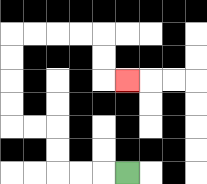{'start': '[5, 7]', 'end': '[5, 3]', 'path_directions': 'L,L,L,U,U,L,L,U,U,U,U,R,R,R,R,D,D,R', 'path_coordinates': '[[5, 7], [4, 7], [3, 7], [2, 7], [2, 6], [2, 5], [1, 5], [0, 5], [0, 4], [0, 3], [0, 2], [0, 1], [1, 1], [2, 1], [3, 1], [4, 1], [4, 2], [4, 3], [5, 3]]'}